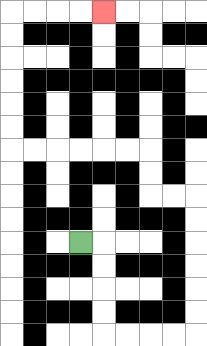{'start': '[3, 10]', 'end': '[4, 0]', 'path_directions': 'R,D,D,D,D,R,R,R,R,U,U,U,U,U,U,L,L,U,U,L,L,L,L,L,L,U,U,U,U,U,U,R,R,R,R', 'path_coordinates': '[[3, 10], [4, 10], [4, 11], [4, 12], [4, 13], [4, 14], [5, 14], [6, 14], [7, 14], [8, 14], [8, 13], [8, 12], [8, 11], [8, 10], [8, 9], [8, 8], [7, 8], [6, 8], [6, 7], [6, 6], [5, 6], [4, 6], [3, 6], [2, 6], [1, 6], [0, 6], [0, 5], [0, 4], [0, 3], [0, 2], [0, 1], [0, 0], [1, 0], [2, 0], [3, 0], [4, 0]]'}